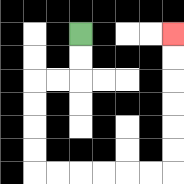{'start': '[3, 1]', 'end': '[7, 1]', 'path_directions': 'D,D,L,L,D,D,D,D,R,R,R,R,R,R,U,U,U,U,U,U', 'path_coordinates': '[[3, 1], [3, 2], [3, 3], [2, 3], [1, 3], [1, 4], [1, 5], [1, 6], [1, 7], [2, 7], [3, 7], [4, 7], [5, 7], [6, 7], [7, 7], [7, 6], [7, 5], [7, 4], [7, 3], [7, 2], [7, 1]]'}